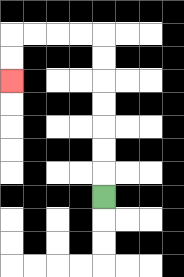{'start': '[4, 8]', 'end': '[0, 3]', 'path_directions': 'U,U,U,U,U,U,U,L,L,L,L,D,D', 'path_coordinates': '[[4, 8], [4, 7], [4, 6], [4, 5], [4, 4], [4, 3], [4, 2], [4, 1], [3, 1], [2, 1], [1, 1], [0, 1], [0, 2], [0, 3]]'}